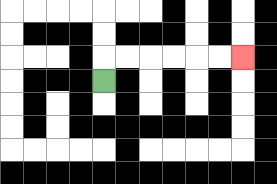{'start': '[4, 3]', 'end': '[10, 2]', 'path_directions': 'U,R,R,R,R,R,R', 'path_coordinates': '[[4, 3], [4, 2], [5, 2], [6, 2], [7, 2], [8, 2], [9, 2], [10, 2]]'}